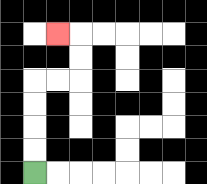{'start': '[1, 7]', 'end': '[2, 1]', 'path_directions': 'U,U,U,U,R,R,U,U,L', 'path_coordinates': '[[1, 7], [1, 6], [1, 5], [1, 4], [1, 3], [2, 3], [3, 3], [3, 2], [3, 1], [2, 1]]'}